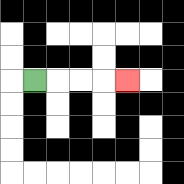{'start': '[1, 3]', 'end': '[5, 3]', 'path_directions': 'R,R,R,R', 'path_coordinates': '[[1, 3], [2, 3], [3, 3], [4, 3], [5, 3]]'}